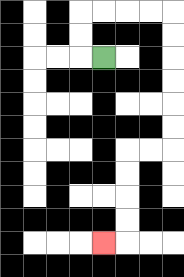{'start': '[4, 2]', 'end': '[4, 10]', 'path_directions': 'L,U,U,R,R,R,R,D,D,D,D,D,D,L,L,D,D,D,D,L', 'path_coordinates': '[[4, 2], [3, 2], [3, 1], [3, 0], [4, 0], [5, 0], [6, 0], [7, 0], [7, 1], [7, 2], [7, 3], [7, 4], [7, 5], [7, 6], [6, 6], [5, 6], [5, 7], [5, 8], [5, 9], [5, 10], [4, 10]]'}